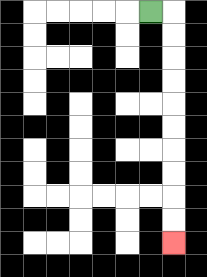{'start': '[6, 0]', 'end': '[7, 10]', 'path_directions': 'R,D,D,D,D,D,D,D,D,D,D', 'path_coordinates': '[[6, 0], [7, 0], [7, 1], [7, 2], [7, 3], [7, 4], [7, 5], [7, 6], [7, 7], [7, 8], [7, 9], [7, 10]]'}